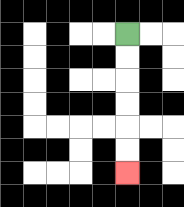{'start': '[5, 1]', 'end': '[5, 7]', 'path_directions': 'D,D,D,D,D,D', 'path_coordinates': '[[5, 1], [5, 2], [5, 3], [5, 4], [5, 5], [5, 6], [5, 7]]'}